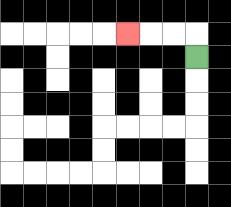{'start': '[8, 2]', 'end': '[5, 1]', 'path_directions': 'U,L,L,L', 'path_coordinates': '[[8, 2], [8, 1], [7, 1], [6, 1], [5, 1]]'}